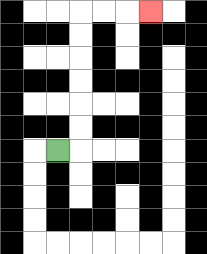{'start': '[2, 6]', 'end': '[6, 0]', 'path_directions': 'R,U,U,U,U,U,U,R,R,R', 'path_coordinates': '[[2, 6], [3, 6], [3, 5], [3, 4], [3, 3], [3, 2], [3, 1], [3, 0], [4, 0], [5, 0], [6, 0]]'}